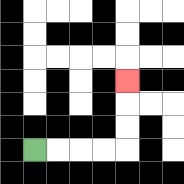{'start': '[1, 6]', 'end': '[5, 3]', 'path_directions': 'R,R,R,R,U,U,U', 'path_coordinates': '[[1, 6], [2, 6], [3, 6], [4, 6], [5, 6], [5, 5], [5, 4], [5, 3]]'}